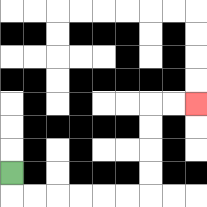{'start': '[0, 7]', 'end': '[8, 4]', 'path_directions': 'D,R,R,R,R,R,R,U,U,U,U,R,R', 'path_coordinates': '[[0, 7], [0, 8], [1, 8], [2, 8], [3, 8], [4, 8], [5, 8], [6, 8], [6, 7], [6, 6], [6, 5], [6, 4], [7, 4], [8, 4]]'}